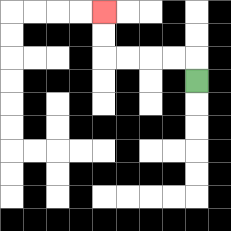{'start': '[8, 3]', 'end': '[4, 0]', 'path_directions': 'U,L,L,L,L,U,U', 'path_coordinates': '[[8, 3], [8, 2], [7, 2], [6, 2], [5, 2], [4, 2], [4, 1], [4, 0]]'}